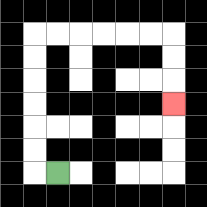{'start': '[2, 7]', 'end': '[7, 4]', 'path_directions': 'L,U,U,U,U,U,U,R,R,R,R,R,R,D,D,D', 'path_coordinates': '[[2, 7], [1, 7], [1, 6], [1, 5], [1, 4], [1, 3], [1, 2], [1, 1], [2, 1], [3, 1], [4, 1], [5, 1], [6, 1], [7, 1], [7, 2], [7, 3], [7, 4]]'}